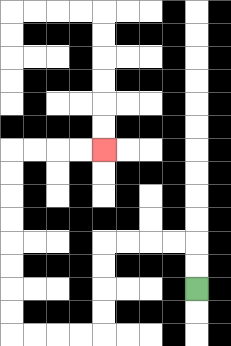{'start': '[8, 12]', 'end': '[4, 6]', 'path_directions': 'U,U,L,L,L,L,D,D,D,D,L,L,L,L,U,U,U,U,U,U,U,U,R,R,R,R', 'path_coordinates': '[[8, 12], [8, 11], [8, 10], [7, 10], [6, 10], [5, 10], [4, 10], [4, 11], [4, 12], [4, 13], [4, 14], [3, 14], [2, 14], [1, 14], [0, 14], [0, 13], [0, 12], [0, 11], [0, 10], [0, 9], [0, 8], [0, 7], [0, 6], [1, 6], [2, 6], [3, 6], [4, 6]]'}